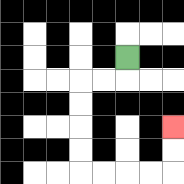{'start': '[5, 2]', 'end': '[7, 5]', 'path_directions': 'D,L,L,D,D,D,D,R,R,R,R,U,U', 'path_coordinates': '[[5, 2], [5, 3], [4, 3], [3, 3], [3, 4], [3, 5], [3, 6], [3, 7], [4, 7], [5, 7], [6, 7], [7, 7], [7, 6], [7, 5]]'}